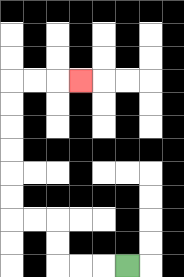{'start': '[5, 11]', 'end': '[3, 3]', 'path_directions': 'L,L,L,U,U,L,L,U,U,U,U,U,U,R,R,R', 'path_coordinates': '[[5, 11], [4, 11], [3, 11], [2, 11], [2, 10], [2, 9], [1, 9], [0, 9], [0, 8], [0, 7], [0, 6], [0, 5], [0, 4], [0, 3], [1, 3], [2, 3], [3, 3]]'}